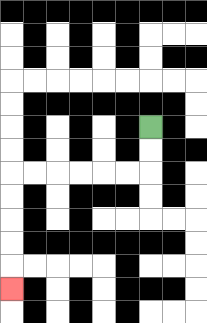{'start': '[6, 5]', 'end': '[0, 12]', 'path_directions': 'D,D,L,L,L,L,L,L,D,D,D,D,D', 'path_coordinates': '[[6, 5], [6, 6], [6, 7], [5, 7], [4, 7], [3, 7], [2, 7], [1, 7], [0, 7], [0, 8], [0, 9], [0, 10], [0, 11], [0, 12]]'}